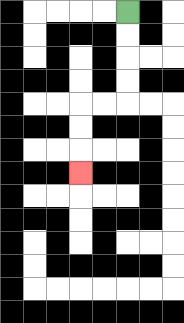{'start': '[5, 0]', 'end': '[3, 7]', 'path_directions': 'D,D,D,D,L,L,D,D,D', 'path_coordinates': '[[5, 0], [5, 1], [5, 2], [5, 3], [5, 4], [4, 4], [3, 4], [3, 5], [3, 6], [3, 7]]'}